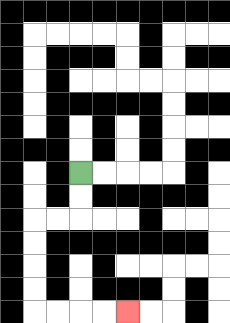{'start': '[3, 7]', 'end': '[5, 13]', 'path_directions': 'D,D,L,L,D,D,D,D,R,R,R,R', 'path_coordinates': '[[3, 7], [3, 8], [3, 9], [2, 9], [1, 9], [1, 10], [1, 11], [1, 12], [1, 13], [2, 13], [3, 13], [4, 13], [5, 13]]'}